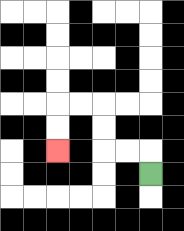{'start': '[6, 7]', 'end': '[2, 6]', 'path_directions': 'U,L,L,U,U,L,L,D,D', 'path_coordinates': '[[6, 7], [6, 6], [5, 6], [4, 6], [4, 5], [4, 4], [3, 4], [2, 4], [2, 5], [2, 6]]'}